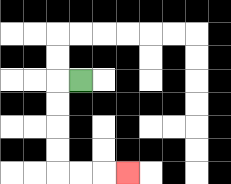{'start': '[3, 3]', 'end': '[5, 7]', 'path_directions': 'L,D,D,D,D,R,R,R', 'path_coordinates': '[[3, 3], [2, 3], [2, 4], [2, 5], [2, 6], [2, 7], [3, 7], [4, 7], [5, 7]]'}